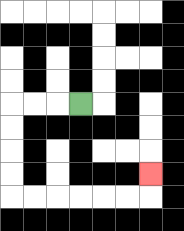{'start': '[3, 4]', 'end': '[6, 7]', 'path_directions': 'L,L,L,D,D,D,D,R,R,R,R,R,R,U', 'path_coordinates': '[[3, 4], [2, 4], [1, 4], [0, 4], [0, 5], [0, 6], [0, 7], [0, 8], [1, 8], [2, 8], [3, 8], [4, 8], [5, 8], [6, 8], [6, 7]]'}